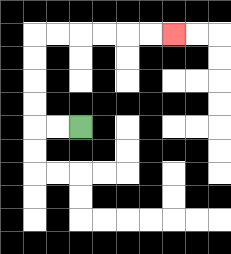{'start': '[3, 5]', 'end': '[7, 1]', 'path_directions': 'L,L,U,U,U,U,R,R,R,R,R,R', 'path_coordinates': '[[3, 5], [2, 5], [1, 5], [1, 4], [1, 3], [1, 2], [1, 1], [2, 1], [3, 1], [4, 1], [5, 1], [6, 1], [7, 1]]'}